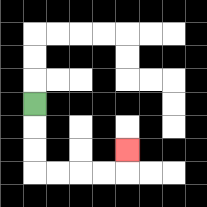{'start': '[1, 4]', 'end': '[5, 6]', 'path_directions': 'D,D,D,R,R,R,R,U', 'path_coordinates': '[[1, 4], [1, 5], [1, 6], [1, 7], [2, 7], [3, 7], [4, 7], [5, 7], [5, 6]]'}